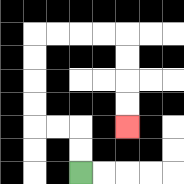{'start': '[3, 7]', 'end': '[5, 5]', 'path_directions': 'U,U,L,L,U,U,U,U,R,R,R,R,D,D,D,D', 'path_coordinates': '[[3, 7], [3, 6], [3, 5], [2, 5], [1, 5], [1, 4], [1, 3], [1, 2], [1, 1], [2, 1], [3, 1], [4, 1], [5, 1], [5, 2], [5, 3], [5, 4], [5, 5]]'}